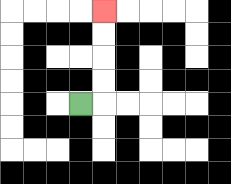{'start': '[3, 4]', 'end': '[4, 0]', 'path_directions': 'R,U,U,U,U', 'path_coordinates': '[[3, 4], [4, 4], [4, 3], [4, 2], [4, 1], [4, 0]]'}